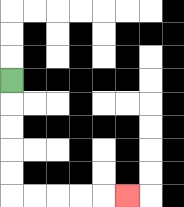{'start': '[0, 3]', 'end': '[5, 8]', 'path_directions': 'D,D,D,D,D,R,R,R,R,R', 'path_coordinates': '[[0, 3], [0, 4], [0, 5], [0, 6], [0, 7], [0, 8], [1, 8], [2, 8], [3, 8], [4, 8], [5, 8]]'}